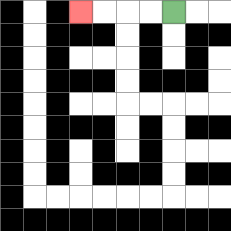{'start': '[7, 0]', 'end': '[3, 0]', 'path_directions': 'L,L,L,L', 'path_coordinates': '[[7, 0], [6, 0], [5, 0], [4, 0], [3, 0]]'}